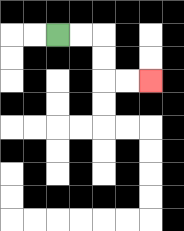{'start': '[2, 1]', 'end': '[6, 3]', 'path_directions': 'R,R,D,D,R,R', 'path_coordinates': '[[2, 1], [3, 1], [4, 1], [4, 2], [4, 3], [5, 3], [6, 3]]'}